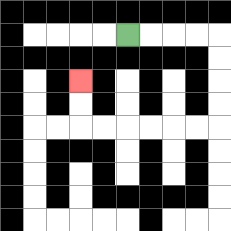{'start': '[5, 1]', 'end': '[3, 3]', 'path_directions': 'R,R,R,R,D,D,D,D,L,L,L,L,L,L,U,U', 'path_coordinates': '[[5, 1], [6, 1], [7, 1], [8, 1], [9, 1], [9, 2], [9, 3], [9, 4], [9, 5], [8, 5], [7, 5], [6, 5], [5, 5], [4, 5], [3, 5], [3, 4], [3, 3]]'}